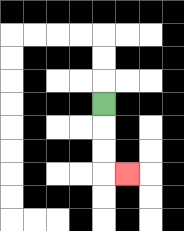{'start': '[4, 4]', 'end': '[5, 7]', 'path_directions': 'D,D,D,R', 'path_coordinates': '[[4, 4], [4, 5], [4, 6], [4, 7], [5, 7]]'}